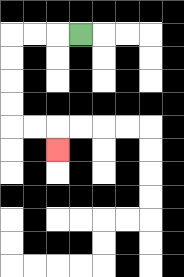{'start': '[3, 1]', 'end': '[2, 6]', 'path_directions': 'L,L,L,D,D,D,D,R,R,D', 'path_coordinates': '[[3, 1], [2, 1], [1, 1], [0, 1], [0, 2], [0, 3], [0, 4], [0, 5], [1, 5], [2, 5], [2, 6]]'}